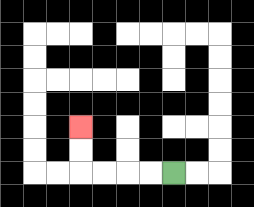{'start': '[7, 7]', 'end': '[3, 5]', 'path_directions': 'L,L,L,L,U,U', 'path_coordinates': '[[7, 7], [6, 7], [5, 7], [4, 7], [3, 7], [3, 6], [3, 5]]'}